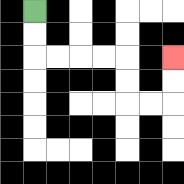{'start': '[1, 0]', 'end': '[7, 2]', 'path_directions': 'D,D,R,R,R,R,D,D,R,R,U,U', 'path_coordinates': '[[1, 0], [1, 1], [1, 2], [2, 2], [3, 2], [4, 2], [5, 2], [5, 3], [5, 4], [6, 4], [7, 4], [7, 3], [7, 2]]'}